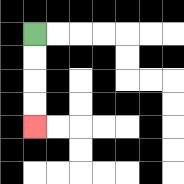{'start': '[1, 1]', 'end': '[1, 5]', 'path_directions': 'D,D,D,D', 'path_coordinates': '[[1, 1], [1, 2], [1, 3], [1, 4], [1, 5]]'}